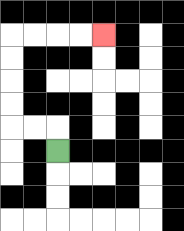{'start': '[2, 6]', 'end': '[4, 1]', 'path_directions': 'U,L,L,U,U,U,U,R,R,R,R', 'path_coordinates': '[[2, 6], [2, 5], [1, 5], [0, 5], [0, 4], [0, 3], [0, 2], [0, 1], [1, 1], [2, 1], [3, 1], [4, 1]]'}